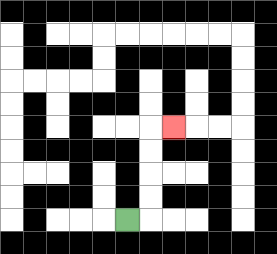{'start': '[5, 9]', 'end': '[7, 5]', 'path_directions': 'R,U,U,U,U,R', 'path_coordinates': '[[5, 9], [6, 9], [6, 8], [6, 7], [6, 6], [6, 5], [7, 5]]'}